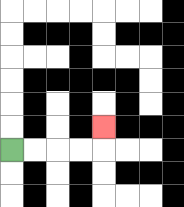{'start': '[0, 6]', 'end': '[4, 5]', 'path_directions': 'R,R,R,R,U', 'path_coordinates': '[[0, 6], [1, 6], [2, 6], [3, 6], [4, 6], [4, 5]]'}